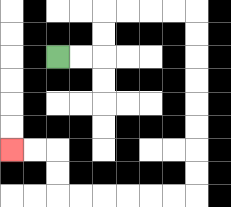{'start': '[2, 2]', 'end': '[0, 6]', 'path_directions': 'R,R,U,U,R,R,R,R,D,D,D,D,D,D,D,D,L,L,L,L,L,L,U,U,L,L', 'path_coordinates': '[[2, 2], [3, 2], [4, 2], [4, 1], [4, 0], [5, 0], [6, 0], [7, 0], [8, 0], [8, 1], [8, 2], [8, 3], [8, 4], [8, 5], [8, 6], [8, 7], [8, 8], [7, 8], [6, 8], [5, 8], [4, 8], [3, 8], [2, 8], [2, 7], [2, 6], [1, 6], [0, 6]]'}